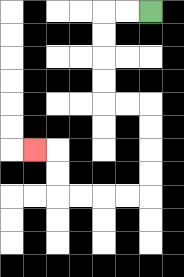{'start': '[6, 0]', 'end': '[1, 6]', 'path_directions': 'L,L,D,D,D,D,R,R,D,D,D,D,L,L,L,L,U,U,L', 'path_coordinates': '[[6, 0], [5, 0], [4, 0], [4, 1], [4, 2], [4, 3], [4, 4], [5, 4], [6, 4], [6, 5], [6, 6], [6, 7], [6, 8], [5, 8], [4, 8], [3, 8], [2, 8], [2, 7], [2, 6], [1, 6]]'}